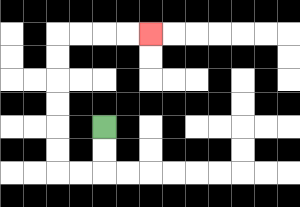{'start': '[4, 5]', 'end': '[6, 1]', 'path_directions': 'D,D,L,L,U,U,U,U,U,U,R,R,R,R', 'path_coordinates': '[[4, 5], [4, 6], [4, 7], [3, 7], [2, 7], [2, 6], [2, 5], [2, 4], [2, 3], [2, 2], [2, 1], [3, 1], [4, 1], [5, 1], [6, 1]]'}